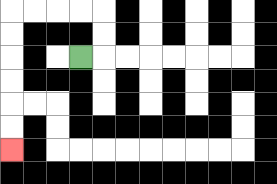{'start': '[3, 2]', 'end': '[0, 6]', 'path_directions': 'R,U,U,L,L,L,L,D,D,D,D,D,D', 'path_coordinates': '[[3, 2], [4, 2], [4, 1], [4, 0], [3, 0], [2, 0], [1, 0], [0, 0], [0, 1], [0, 2], [0, 3], [0, 4], [0, 5], [0, 6]]'}